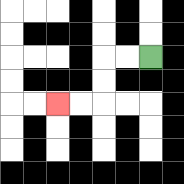{'start': '[6, 2]', 'end': '[2, 4]', 'path_directions': 'L,L,D,D,L,L', 'path_coordinates': '[[6, 2], [5, 2], [4, 2], [4, 3], [4, 4], [3, 4], [2, 4]]'}